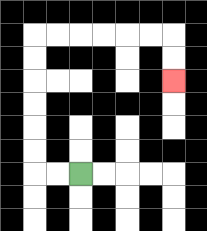{'start': '[3, 7]', 'end': '[7, 3]', 'path_directions': 'L,L,U,U,U,U,U,U,R,R,R,R,R,R,D,D', 'path_coordinates': '[[3, 7], [2, 7], [1, 7], [1, 6], [1, 5], [1, 4], [1, 3], [1, 2], [1, 1], [2, 1], [3, 1], [4, 1], [5, 1], [6, 1], [7, 1], [7, 2], [7, 3]]'}